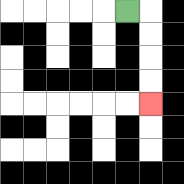{'start': '[5, 0]', 'end': '[6, 4]', 'path_directions': 'R,D,D,D,D', 'path_coordinates': '[[5, 0], [6, 0], [6, 1], [6, 2], [6, 3], [6, 4]]'}